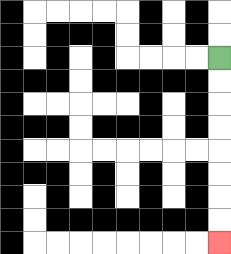{'start': '[9, 2]', 'end': '[9, 10]', 'path_directions': 'D,D,D,D,D,D,D,D', 'path_coordinates': '[[9, 2], [9, 3], [9, 4], [9, 5], [9, 6], [9, 7], [9, 8], [9, 9], [9, 10]]'}